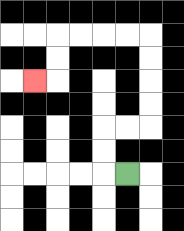{'start': '[5, 7]', 'end': '[1, 3]', 'path_directions': 'L,U,U,R,R,U,U,U,U,L,L,L,L,D,D,L', 'path_coordinates': '[[5, 7], [4, 7], [4, 6], [4, 5], [5, 5], [6, 5], [6, 4], [6, 3], [6, 2], [6, 1], [5, 1], [4, 1], [3, 1], [2, 1], [2, 2], [2, 3], [1, 3]]'}